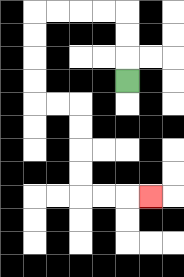{'start': '[5, 3]', 'end': '[6, 8]', 'path_directions': 'U,U,U,L,L,L,L,D,D,D,D,R,R,D,D,D,D,R,R,R', 'path_coordinates': '[[5, 3], [5, 2], [5, 1], [5, 0], [4, 0], [3, 0], [2, 0], [1, 0], [1, 1], [1, 2], [1, 3], [1, 4], [2, 4], [3, 4], [3, 5], [3, 6], [3, 7], [3, 8], [4, 8], [5, 8], [6, 8]]'}